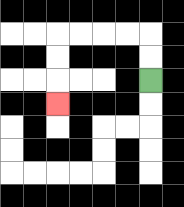{'start': '[6, 3]', 'end': '[2, 4]', 'path_directions': 'U,U,L,L,L,L,D,D,D', 'path_coordinates': '[[6, 3], [6, 2], [6, 1], [5, 1], [4, 1], [3, 1], [2, 1], [2, 2], [2, 3], [2, 4]]'}